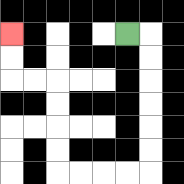{'start': '[5, 1]', 'end': '[0, 1]', 'path_directions': 'R,D,D,D,D,D,D,L,L,L,L,U,U,U,U,L,L,U,U', 'path_coordinates': '[[5, 1], [6, 1], [6, 2], [6, 3], [6, 4], [6, 5], [6, 6], [6, 7], [5, 7], [4, 7], [3, 7], [2, 7], [2, 6], [2, 5], [2, 4], [2, 3], [1, 3], [0, 3], [0, 2], [0, 1]]'}